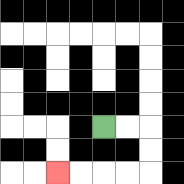{'start': '[4, 5]', 'end': '[2, 7]', 'path_directions': 'R,R,D,D,L,L,L,L', 'path_coordinates': '[[4, 5], [5, 5], [6, 5], [6, 6], [6, 7], [5, 7], [4, 7], [3, 7], [2, 7]]'}